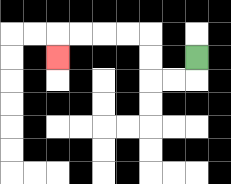{'start': '[8, 2]', 'end': '[2, 2]', 'path_directions': 'D,L,L,U,U,L,L,L,L,D', 'path_coordinates': '[[8, 2], [8, 3], [7, 3], [6, 3], [6, 2], [6, 1], [5, 1], [4, 1], [3, 1], [2, 1], [2, 2]]'}